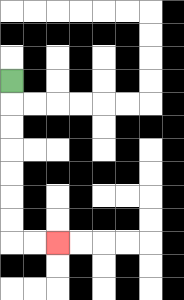{'start': '[0, 3]', 'end': '[2, 10]', 'path_directions': 'D,D,D,D,D,D,D,R,R', 'path_coordinates': '[[0, 3], [0, 4], [0, 5], [0, 6], [0, 7], [0, 8], [0, 9], [0, 10], [1, 10], [2, 10]]'}